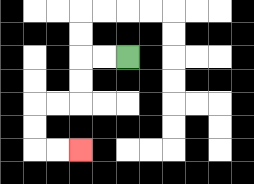{'start': '[5, 2]', 'end': '[3, 6]', 'path_directions': 'L,L,D,D,L,L,D,D,R,R', 'path_coordinates': '[[5, 2], [4, 2], [3, 2], [3, 3], [3, 4], [2, 4], [1, 4], [1, 5], [1, 6], [2, 6], [3, 6]]'}